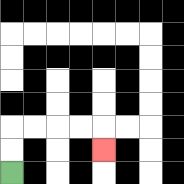{'start': '[0, 7]', 'end': '[4, 6]', 'path_directions': 'U,U,R,R,R,R,D', 'path_coordinates': '[[0, 7], [0, 6], [0, 5], [1, 5], [2, 5], [3, 5], [4, 5], [4, 6]]'}